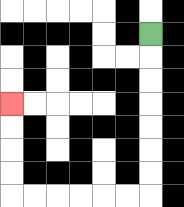{'start': '[6, 1]', 'end': '[0, 4]', 'path_directions': 'D,D,D,D,D,D,D,L,L,L,L,L,L,U,U,U,U', 'path_coordinates': '[[6, 1], [6, 2], [6, 3], [6, 4], [6, 5], [6, 6], [6, 7], [6, 8], [5, 8], [4, 8], [3, 8], [2, 8], [1, 8], [0, 8], [0, 7], [0, 6], [0, 5], [0, 4]]'}